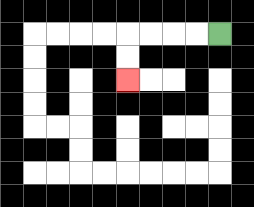{'start': '[9, 1]', 'end': '[5, 3]', 'path_directions': 'L,L,L,L,D,D', 'path_coordinates': '[[9, 1], [8, 1], [7, 1], [6, 1], [5, 1], [5, 2], [5, 3]]'}